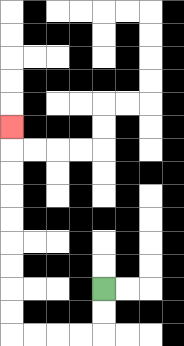{'start': '[4, 12]', 'end': '[0, 5]', 'path_directions': 'D,D,L,L,L,L,U,U,U,U,U,U,U,U,U', 'path_coordinates': '[[4, 12], [4, 13], [4, 14], [3, 14], [2, 14], [1, 14], [0, 14], [0, 13], [0, 12], [0, 11], [0, 10], [0, 9], [0, 8], [0, 7], [0, 6], [0, 5]]'}